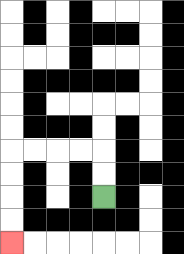{'start': '[4, 8]', 'end': '[0, 10]', 'path_directions': 'U,U,L,L,L,L,D,D,D,D', 'path_coordinates': '[[4, 8], [4, 7], [4, 6], [3, 6], [2, 6], [1, 6], [0, 6], [0, 7], [0, 8], [0, 9], [0, 10]]'}